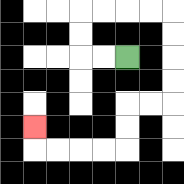{'start': '[5, 2]', 'end': '[1, 5]', 'path_directions': 'L,L,U,U,R,R,R,R,D,D,D,D,L,L,D,D,L,L,L,L,U', 'path_coordinates': '[[5, 2], [4, 2], [3, 2], [3, 1], [3, 0], [4, 0], [5, 0], [6, 0], [7, 0], [7, 1], [7, 2], [7, 3], [7, 4], [6, 4], [5, 4], [5, 5], [5, 6], [4, 6], [3, 6], [2, 6], [1, 6], [1, 5]]'}